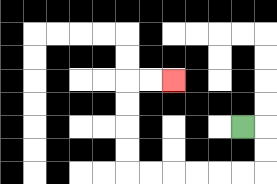{'start': '[10, 5]', 'end': '[7, 3]', 'path_directions': 'R,D,D,L,L,L,L,L,L,U,U,U,U,R,R', 'path_coordinates': '[[10, 5], [11, 5], [11, 6], [11, 7], [10, 7], [9, 7], [8, 7], [7, 7], [6, 7], [5, 7], [5, 6], [5, 5], [5, 4], [5, 3], [6, 3], [7, 3]]'}